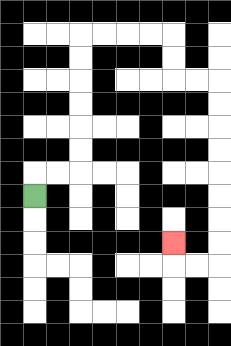{'start': '[1, 8]', 'end': '[7, 10]', 'path_directions': 'U,R,R,U,U,U,U,U,U,R,R,R,R,D,D,R,R,D,D,D,D,D,D,D,D,L,L,U', 'path_coordinates': '[[1, 8], [1, 7], [2, 7], [3, 7], [3, 6], [3, 5], [3, 4], [3, 3], [3, 2], [3, 1], [4, 1], [5, 1], [6, 1], [7, 1], [7, 2], [7, 3], [8, 3], [9, 3], [9, 4], [9, 5], [9, 6], [9, 7], [9, 8], [9, 9], [9, 10], [9, 11], [8, 11], [7, 11], [7, 10]]'}